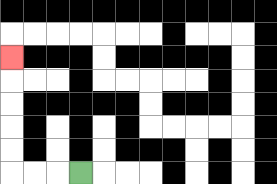{'start': '[3, 7]', 'end': '[0, 2]', 'path_directions': 'L,L,L,U,U,U,U,U', 'path_coordinates': '[[3, 7], [2, 7], [1, 7], [0, 7], [0, 6], [0, 5], [0, 4], [0, 3], [0, 2]]'}